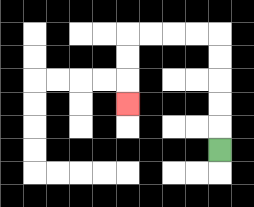{'start': '[9, 6]', 'end': '[5, 4]', 'path_directions': 'U,U,U,U,U,L,L,L,L,D,D,D', 'path_coordinates': '[[9, 6], [9, 5], [9, 4], [9, 3], [9, 2], [9, 1], [8, 1], [7, 1], [6, 1], [5, 1], [5, 2], [5, 3], [5, 4]]'}